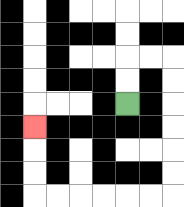{'start': '[5, 4]', 'end': '[1, 5]', 'path_directions': 'U,U,R,R,D,D,D,D,D,D,L,L,L,L,L,L,U,U,U', 'path_coordinates': '[[5, 4], [5, 3], [5, 2], [6, 2], [7, 2], [7, 3], [7, 4], [7, 5], [7, 6], [7, 7], [7, 8], [6, 8], [5, 8], [4, 8], [3, 8], [2, 8], [1, 8], [1, 7], [1, 6], [1, 5]]'}